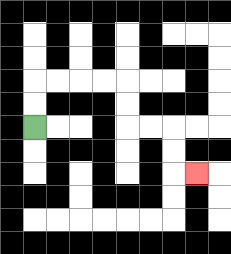{'start': '[1, 5]', 'end': '[8, 7]', 'path_directions': 'U,U,R,R,R,R,D,D,R,R,D,D,R', 'path_coordinates': '[[1, 5], [1, 4], [1, 3], [2, 3], [3, 3], [4, 3], [5, 3], [5, 4], [5, 5], [6, 5], [7, 5], [7, 6], [7, 7], [8, 7]]'}